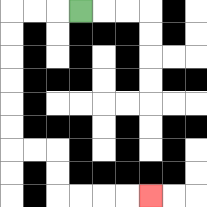{'start': '[3, 0]', 'end': '[6, 8]', 'path_directions': 'L,L,L,D,D,D,D,D,D,R,R,D,D,R,R,R,R', 'path_coordinates': '[[3, 0], [2, 0], [1, 0], [0, 0], [0, 1], [0, 2], [0, 3], [0, 4], [0, 5], [0, 6], [1, 6], [2, 6], [2, 7], [2, 8], [3, 8], [4, 8], [5, 8], [6, 8]]'}